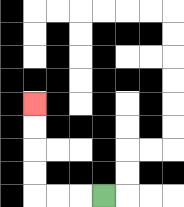{'start': '[4, 8]', 'end': '[1, 4]', 'path_directions': 'L,L,L,U,U,U,U', 'path_coordinates': '[[4, 8], [3, 8], [2, 8], [1, 8], [1, 7], [1, 6], [1, 5], [1, 4]]'}